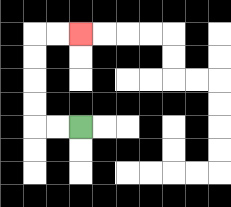{'start': '[3, 5]', 'end': '[3, 1]', 'path_directions': 'L,L,U,U,U,U,R,R', 'path_coordinates': '[[3, 5], [2, 5], [1, 5], [1, 4], [1, 3], [1, 2], [1, 1], [2, 1], [3, 1]]'}